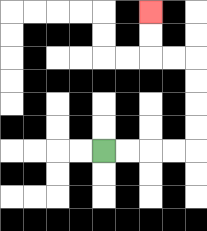{'start': '[4, 6]', 'end': '[6, 0]', 'path_directions': 'R,R,R,R,U,U,U,U,L,L,U,U', 'path_coordinates': '[[4, 6], [5, 6], [6, 6], [7, 6], [8, 6], [8, 5], [8, 4], [8, 3], [8, 2], [7, 2], [6, 2], [6, 1], [6, 0]]'}